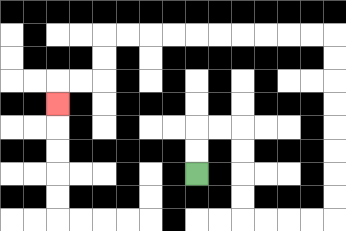{'start': '[8, 7]', 'end': '[2, 4]', 'path_directions': 'U,U,R,R,D,D,D,D,R,R,R,R,U,U,U,U,U,U,U,U,L,L,L,L,L,L,L,L,L,L,D,D,L,L,D', 'path_coordinates': '[[8, 7], [8, 6], [8, 5], [9, 5], [10, 5], [10, 6], [10, 7], [10, 8], [10, 9], [11, 9], [12, 9], [13, 9], [14, 9], [14, 8], [14, 7], [14, 6], [14, 5], [14, 4], [14, 3], [14, 2], [14, 1], [13, 1], [12, 1], [11, 1], [10, 1], [9, 1], [8, 1], [7, 1], [6, 1], [5, 1], [4, 1], [4, 2], [4, 3], [3, 3], [2, 3], [2, 4]]'}